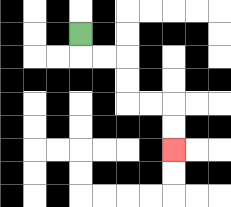{'start': '[3, 1]', 'end': '[7, 6]', 'path_directions': 'D,R,R,D,D,R,R,D,D', 'path_coordinates': '[[3, 1], [3, 2], [4, 2], [5, 2], [5, 3], [5, 4], [6, 4], [7, 4], [7, 5], [7, 6]]'}